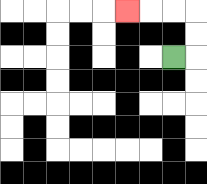{'start': '[7, 2]', 'end': '[5, 0]', 'path_directions': 'R,U,U,L,L,L', 'path_coordinates': '[[7, 2], [8, 2], [8, 1], [8, 0], [7, 0], [6, 0], [5, 0]]'}